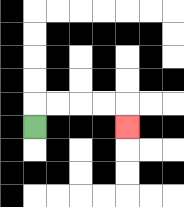{'start': '[1, 5]', 'end': '[5, 5]', 'path_directions': 'U,R,R,R,R,D', 'path_coordinates': '[[1, 5], [1, 4], [2, 4], [3, 4], [4, 4], [5, 4], [5, 5]]'}